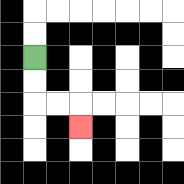{'start': '[1, 2]', 'end': '[3, 5]', 'path_directions': 'D,D,R,R,D', 'path_coordinates': '[[1, 2], [1, 3], [1, 4], [2, 4], [3, 4], [3, 5]]'}